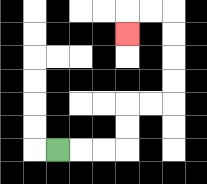{'start': '[2, 6]', 'end': '[5, 1]', 'path_directions': 'R,R,R,U,U,R,R,U,U,U,U,L,L,D', 'path_coordinates': '[[2, 6], [3, 6], [4, 6], [5, 6], [5, 5], [5, 4], [6, 4], [7, 4], [7, 3], [7, 2], [7, 1], [7, 0], [6, 0], [5, 0], [5, 1]]'}